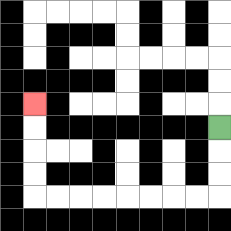{'start': '[9, 5]', 'end': '[1, 4]', 'path_directions': 'D,D,D,L,L,L,L,L,L,L,L,U,U,U,U', 'path_coordinates': '[[9, 5], [9, 6], [9, 7], [9, 8], [8, 8], [7, 8], [6, 8], [5, 8], [4, 8], [3, 8], [2, 8], [1, 8], [1, 7], [1, 6], [1, 5], [1, 4]]'}